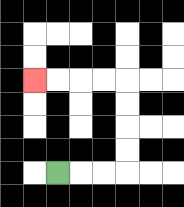{'start': '[2, 7]', 'end': '[1, 3]', 'path_directions': 'R,R,R,U,U,U,U,L,L,L,L', 'path_coordinates': '[[2, 7], [3, 7], [4, 7], [5, 7], [5, 6], [5, 5], [5, 4], [5, 3], [4, 3], [3, 3], [2, 3], [1, 3]]'}